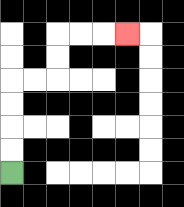{'start': '[0, 7]', 'end': '[5, 1]', 'path_directions': 'U,U,U,U,R,R,U,U,R,R,R', 'path_coordinates': '[[0, 7], [0, 6], [0, 5], [0, 4], [0, 3], [1, 3], [2, 3], [2, 2], [2, 1], [3, 1], [4, 1], [5, 1]]'}